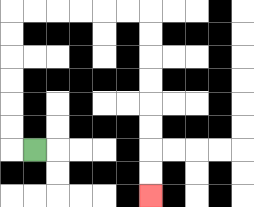{'start': '[1, 6]', 'end': '[6, 8]', 'path_directions': 'L,U,U,U,U,U,U,R,R,R,R,R,R,D,D,D,D,D,D,D,D', 'path_coordinates': '[[1, 6], [0, 6], [0, 5], [0, 4], [0, 3], [0, 2], [0, 1], [0, 0], [1, 0], [2, 0], [3, 0], [4, 0], [5, 0], [6, 0], [6, 1], [6, 2], [6, 3], [6, 4], [6, 5], [6, 6], [6, 7], [6, 8]]'}